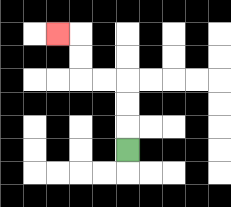{'start': '[5, 6]', 'end': '[2, 1]', 'path_directions': 'U,U,U,L,L,U,U,L', 'path_coordinates': '[[5, 6], [5, 5], [5, 4], [5, 3], [4, 3], [3, 3], [3, 2], [3, 1], [2, 1]]'}